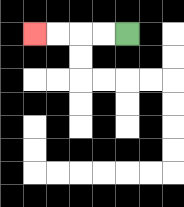{'start': '[5, 1]', 'end': '[1, 1]', 'path_directions': 'L,L,L,L', 'path_coordinates': '[[5, 1], [4, 1], [3, 1], [2, 1], [1, 1]]'}